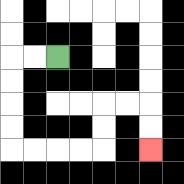{'start': '[2, 2]', 'end': '[6, 6]', 'path_directions': 'L,L,D,D,D,D,R,R,R,R,U,U,R,R,D,D', 'path_coordinates': '[[2, 2], [1, 2], [0, 2], [0, 3], [0, 4], [0, 5], [0, 6], [1, 6], [2, 6], [3, 6], [4, 6], [4, 5], [4, 4], [5, 4], [6, 4], [6, 5], [6, 6]]'}